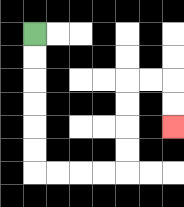{'start': '[1, 1]', 'end': '[7, 5]', 'path_directions': 'D,D,D,D,D,D,R,R,R,R,U,U,U,U,R,R,D,D', 'path_coordinates': '[[1, 1], [1, 2], [1, 3], [1, 4], [1, 5], [1, 6], [1, 7], [2, 7], [3, 7], [4, 7], [5, 7], [5, 6], [5, 5], [5, 4], [5, 3], [6, 3], [7, 3], [7, 4], [7, 5]]'}